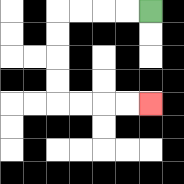{'start': '[6, 0]', 'end': '[6, 4]', 'path_directions': 'L,L,L,L,D,D,D,D,R,R,R,R', 'path_coordinates': '[[6, 0], [5, 0], [4, 0], [3, 0], [2, 0], [2, 1], [2, 2], [2, 3], [2, 4], [3, 4], [4, 4], [5, 4], [6, 4]]'}